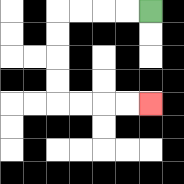{'start': '[6, 0]', 'end': '[6, 4]', 'path_directions': 'L,L,L,L,D,D,D,D,R,R,R,R', 'path_coordinates': '[[6, 0], [5, 0], [4, 0], [3, 0], [2, 0], [2, 1], [2, 2], [2, 3], [2, 4], [3, 4], [4, 4], [5, 4], [6, 4]]'}